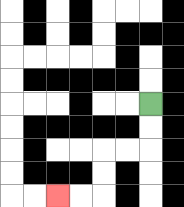{'start': '[6, 4]', 'end': '[2, 8]', 'path_directions': 'D,D,L,L,D,D,L,L', 'path_coordinates': '[[6, 4], [6, 5], [6, 6], [5, 6], [4, 6], [4, 7], [4, 8], [3, 8], [2, 8]]'}